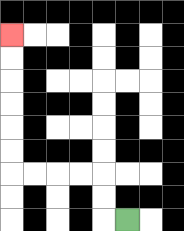{'start': '[5, 9]', 'end': '[0, 1]', 'path_directions': 'L,U,U,L,L,L,L,U,U,U,U,U,U', 'path_coordinates': '[[5, 9], [4, 9], [4, 8], [4, 7], [3, 7], [2, 7], [1, 7], [0, 7], [0, 6], [0, 5], [0, 4], [0, 3], [0, 2], [0, 1]]'}